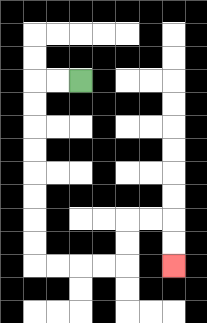{'start': '[3, 3]', 'end': '[7, 11]', 'path_directions': 'L,L,D,D,D,D,D,D,D,D,R,R,R,R,U,U,R,R,D,D', 'path_coordinates': '[[3, 3], [2, 3], [1, 3], [1, 4], [1, 5], [1, 6], [1, 7], [1, 8], [1, 9], [1, 10], [1, 11], [2, 11], [3, 11], [4, 11], [5, 11], [5, 10], [5, 9], [6, 9], [7, 9], [7, 10], [7, 11]]'}